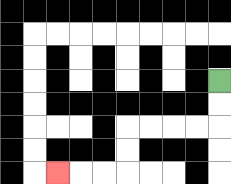{'start': '[9, 3]', 'end': '[2, 7]', 'path_directions': 'D,D,L,L,L,L,D,D,L,L,L', 'path_coordinates': '[[9, 3], [9, 4], [9, 5], [8, 5], [7, 5], [6, 5], [5, 5], [5, 6], [5, 7], [4, 7], [3, 7], [2, 7]]'}